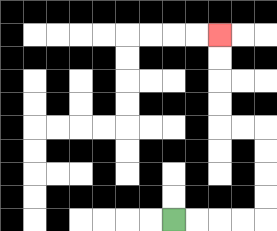{'start': '[7, 9]', 'end': '[9, 1]', 'path_directions': 'R,R,R,R,U,U,U,U,L,L,U,U,U,U', 'path_coordinates': '[[7, 9], [8, 9], [9, 9], [10, 9], [11, 9], [11, 8], [11, 7], [11, 6], [11, 5], [10, 5], [9, 5], [9, 4], [9, 3], [9, 2], [9, 1]]'}